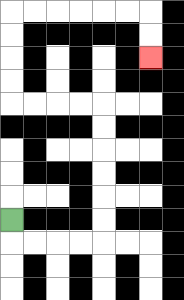{'start': '[0, 9]', 'end': '[6, 2]', 'path_directions': 'D,R,R,R,R,U,U,U,U,U,U,L,L,L,L,U,U,U,U,R,R,R,R,R,R,D,D', 'path_coordinates': '[[0, 9], [0, 10], [1, 10], [2, 10], [3, 10], [4, 10], [4, 9], [4, 8], [4, 7], [4, 6], [4, 5], [4, 4], [3, 4], [2, 4], [1, 4], [0, 4], [0, 3], [0, 2], [0, 1], [0, 0], [1, 0], [2, 0], [3, 0], [4, 0], [5, 0], [6, 0], [6, 1], [6, 2]]'}